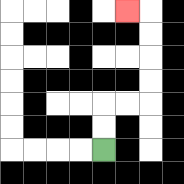{'start': '[4, 6]', 'end': '[5, 0]', 'path_directions': 'U,U,R,R,U,U,U,U,L', 'path_coordinates': '[[4, 6], [4, 5], [4, 4], [5, 4], [6, 4], [6, 3], [6, 2], [6, 1], [6, 0], [5, 0]]'}